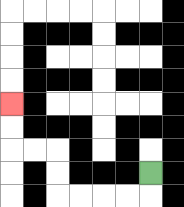{'start': '[6, 7]', 'end': '[0, 4]', 'path_directions': 'D,L,L,L,L,U,U,L,L,U,U', 'path_coordinates': '[[6, 7], [6, 8], [5, 8], [4, 8], [3, 8], [2, 8], [2, 7], [2, 6], [1, 6], [0, 6], [0, 5], [0, 4]]'}